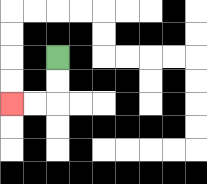{'start': '[2, 2]', 'end': '[0, 4]', 'path_directions': 'D,D,L,L', 'path_coordinates': '[[2, 2], [2, 3], [2, 4], [1, 4], [0, 4]]'}